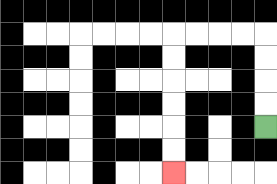{'start': '[11, 5]', 'end': '[7, 7]', 'path_directions': 'U,U,U,U,L,L,L,L,D,D,D,D,D,D', 'path_coordinates': '[[11, 5], [11, 4], [11, 3], [11, 2], [11, 1], [10, 1], [9, 1], [8, 1], [7, 1], [7, 2], [7, 3], [7, 4], [7, 5], [7, 6], [7, 7]]'}